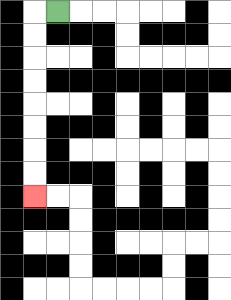{'start': '[2, 0]', 'end': '[1, 8]', 'path_directions': 'L,D,D,D,D,D,D,D,D', 'path_coordinates': '[[2, 0], [1, 0], [1, 1], [1, 2], [1, 3], [1, 4], [1, 5], [1, 6], [1, 7], [1, 8]]'}